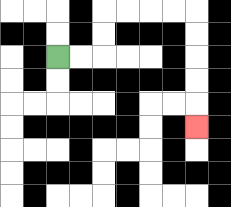{'start': '[2, 2]', 'end': '[8, 5]', 'path_directions': 'R,R,U,U,R,R,R,R,D,D,D,D,D', 'path_coordinates': '[[2, 2], [3, 2], [4, 2], [4, 1], [4, 0], [5, 0], [6, 0], [7, 0], [8, 0], [8, 1], [8, 2], [8, 3], [8, 4], [8, 5]]'}